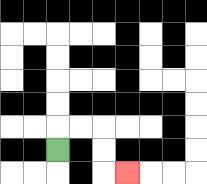{'start': '[2, 6]', 'end': '[5, 7]', 'path_directions': 'U,R,R,D,D,R', 'path_coordinates': '[[2, 6], [2, 5], [3, 5], [4, 5], [4, 6], [4, 7], [5, 7]]'}